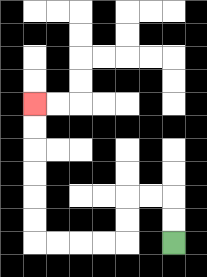{'start': '[7, 10]', 'end': '[1, 4]', 'path_directions': 'U,U,L,L,D,D,L,L,L,L,U,U,U,U,U,U', 'path_coordinates': '[[7, 10], [7, 9], [7, 8], [6, 8], [5, 8], [5, 9], [5, 10], [4, 10], [3, 10], [2, 10], [1, 10], [1, 9], [1, 8], [1, 7], [1, 6], [1, 5], [1, 4]]'}